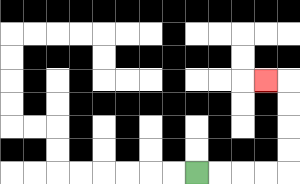{'start': '[8, 7]', 'end': '[11, 3]', 'path_directions': 'R,R,R,R,U,U,U,U,L', 'path_coordinates': '[[8, 7], [9, 7], [10, 7], [11, 7], [12, 7], [12, 6], [12, 5], [12, 4], [12, 3], [11, 3]]'}